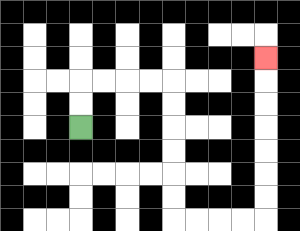{'start': '[3, 5]', 'end': '[11, 2]', 'path_directions': 'U,U,R,R,R,R,D,D,D,D,D,D,R,R,R,R,U,U,U,U,U,U,U', 'path_coordinates': '[[3, 5], [3, 4], [3, 3], [4, 3], [5, 3], [6, 3], [7, 3], [7, 4], [7, 5], [7, 6], [7, 7], [7, 8], [7, 9], [8, 9], [9, 9], [10, 9], [11, 9], [11, 8], [11, 7], [11, 6], [11, 5], [11, 4], [11, 3], [11, 2]]'}